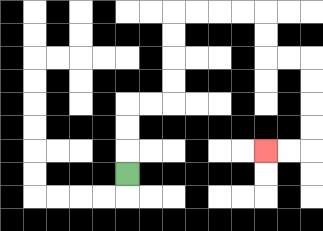{'start': '[5, 7]', 'end': '[11, 6]', 'path_directions': 'U,U,U,R,R,U,U,U,U,R,R,R,R,D,D,R,R,D,D,D,D,L,L', 'path_coordinates': '[[5, 7], [5, 6], [5, 5], [5, 4], [6, 4], [7, 4], [7, 3], [7, 2], [7, 1], [7, 0], [8, 0], [9, 0], [10, 0], [11, 0], [11, 1], [11, 2], [12, 2], [13, 2], [13, 3], [13, 4], [13, 5], [13, 6], [12, 6], [11, 6]]'}